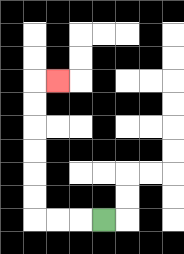{'start': '[4, 9]', 'end': '[2, 3]', 'path_directions': 'L,L,L,U,U,U,U,U,U,R', 'path_coordinates': '[[4, 9], [3, 9], [2, 9], [1, 9], [1, 8], [1, 7], [1, 6], [1, 5], [1, 4], [1, 3], [2, 3]]'}